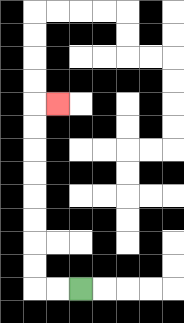{'start': '[3, 12]', 'end': '[2, 4]', 'path_directions': 'L,L,U,U,U,U,U,U,U,U,R', 'path_coordinates': '[[3, 12], [2, 12], [1, 12], [1, 11], [1, 10], [1, 9], [1, 8], [1, 7], [1, 6], [1, 5], [1, 4], [2, 4]]'}